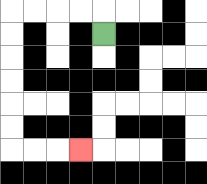{'start': '[4, 1]', 'end': '[3, 6]', 'path_directions': 'U,L,L,L,L,D,D,D,D,D,D,R,R,R', 'path_coordinates': '[[4, 1], [4, 0], [3, 0], [2, 0], [1, 0], [0, 0], [0, 1], [0, 2], [0, 3], [0, 4], [0, 5], [0, 6], [1, 6], [2, 6], [3, 6]]'}